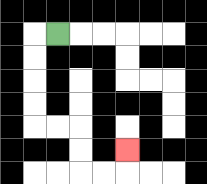{'start': '[2, 1]', 'end': '[5, 6]', 'path_directions': 'L,D,D,D,D,R,R,D,D,R,R,U', 'path_coordinates': '[[2, 1], [1, 1], [1, 2], [1, 3], [1, 4], [1, 5], [2, 5], [3, 5], [3, 6], [3, 7], [4, 7], [5, 7], [5, 6]]'}